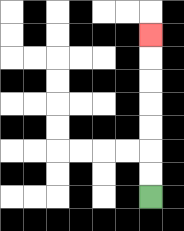{'start': '[6, 8]', 'end': '[6, 1]', 'path_directions': 'U,U,U,U,U,U,U', 'path_coordinates': '[[6, 8], [6, 7], [6, 6], [6, 5], [6, 4], [6, 3], [6, 2], [6, 1]]'}